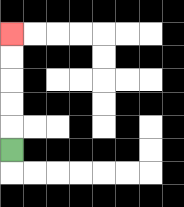{'start': '[0, 6]', 'end': '[0, 1]', 'path_directions': 'U,U,U,U,U', 'path_coordinates': '[[0, 6], [0, 5], [0, 4], [0, 3], [0, 2], [0, 1]]'}